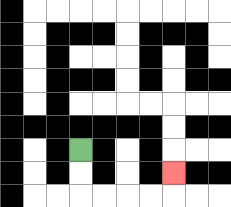{'start': '[3, 6]', 'end': '[7, 7]', 'path_directions': 'D,D,R,R,R,R,U', 'path_coordinates': '[[3, 6], [3, 7], [3, 8], [4, 8], [5, 8], [6, 8], [7, 8], [7, 7]]'}